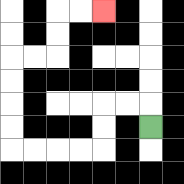{'start': '[6, 5]', 'end': '[4, 0]', 'path_directions': 'U,L,L,D,D,L,L,L,L,U,U,U,U,R,R,U,U,R,R', 'path_coordinates': '[[6, 5], [6, 4], [5, 4], [4, 4], [4, 5], [4, 6], [3, 6], [2, 6], [1, 6], [0, 6], [0, 5], [0, 4], [0, 3], [0, 2], [1, 2], [2, 2], [2, 1], [2, 0], [3, 0], [4, 0]]'}